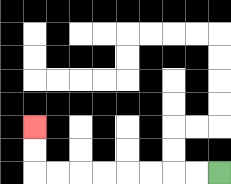{'start': '[9, 7]', 'end': '[1, 5]', 'path_directions': 'L,L,L,L,L,L,L,L,U,U', 'path_coordinates': '[[9, 7], [8, 7], [7, 7], [6, 7], [5, 7], [4, 7], [3, 7], [2, 7], [1, 7], [1, 6], [1, 5]]'}